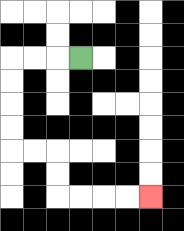{'start': '[3, 2]', 'end': '[6, 8]', 'path_directions': 'L,L,L,D,D,D,D,R,R,D,D,R,R,R,R', 'path_coordinates': '[[3, 2], [2, 2], [1, 2], [0, 2], [0, 3], [0, 4], [0, 5], [0, 6], [1, 6], [2, 6], [2, 7], [2, 8], [3, 8], [4, 8], [5, 8], [6, 8]]'}